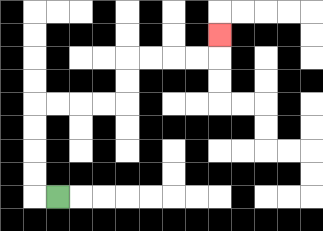{'start': '[2, 8]', 'end': '[9, 1]', 'path_directions': 'L,U,U,U,U,R,R,R,R,U,U,R,R,R,R,U', 'path_coordinates': '[[2, 8], [1, 8], [1, 7], [1, 6], [1, 5], [1, 4], [2, 4], [3, 4], [4, 4], [5, 4], [5, 3], [5, 2], [6, 2], [7, 2], [8, 2], [9, 2], [9, 1]]'}